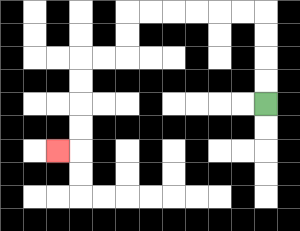{'start': '[11, 4]', 'end': '[2, 6]', 'path_directions': 'U,U,U,U,L,L,L,L,L,L,D,D,L,L,D,D,D,D,L', 'path_coordinates': '[[11, 4], [11, 3], [11, 2], [11, 1], [11, 0], [10, 0], [9, 0], [8, 0], [7, 0], [6, 0], [5, 0], [5, 1], [5, 2], [4, 2], [3, 2], [3, 3], [3, 4], [3, 5], [3, 6], [2, 6]]'}